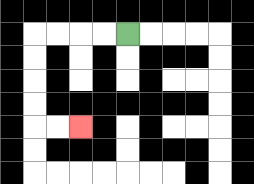{'start': '[5, 1]', 'end': '[3, 5]', 'path_directions': 'L,L,L,L,D,D,D,D,R,R', 'path_coordinates': '[[5, 1], [4, 1], [3, 1], [2, 1], [1, 1], [1, 2], [1, 3], [1, 4], [1, 5], [2, 5], [3, 5]]'}